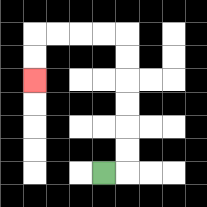{'start': '[4, 7]', 'end': '[1, 3]', 'path_directions': 'R,U,U,U,U,U,U,L,L,L,L,D,D', 'path_coordinates': '[[4, 7], [5, 7], [5, 6], [5, 5], [5, 4], [5, 3], [5, 2], [5, 1], [4, 1], [3, 1], [2, 1], [1, 1], [1, 2], [1, 3]]'}